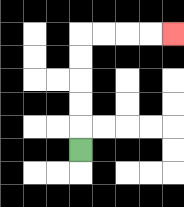{'start': '[3, 6]', 'end': '[7, 1]', 'path_directions': 'U,U,U,U,U,R,R,R,R', 'path_coordinates': '[[3, 6], [3, 5], [3, 4], [3, 3], [3, 2], [3, 1], [4, 1], [5, 1], [6, 1], [7, 1]]'}